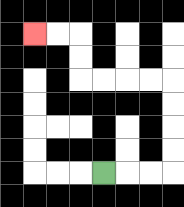{'start': '[4, 7]', 'end': '[1, 1]', 'path_directions': 'R,R,R,U,U,U,U,L,L,L,L,U,U,L,L', 'path_coordinates': '[[4, 7], [5, 7], [6, 7], [7, 7], [7, 6], [7, 5], [7, 4], [7, 3], [6, 3], [5, 3], [4, 3], [3, 3], [3, 2], [3, 1], [2, 1], [1, 1]]'}